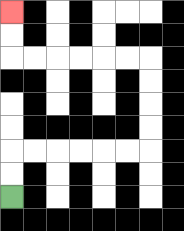{'start': '[0, 8]', 'end': '[0, 0]', 'path_directions': 'U,U,R,R,R,R,R,R,U,U,U,U,L,L,L,L,L,L,U,U', 'path_coordinates': '[[0, 8], [0, 7], [0, 6], [1, 6], [2, 6], [3, 6], [4, 6], [5, 6], [6, 6], [6, 5], [6, 4], [6, 3], [6, 2], [5, 2], [4, 2], [3, 2], [2, 2], [1, 2], [0, 2], [0, 1], [0, 0]]'}